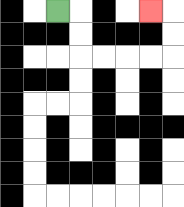{'start': '[2, 0]', 'end': '[6, 0]', 'path_directions': 'R,D,D,R,R,R,R,U,U,L', 'path_coordinates': '[[2, 0], [3, 0], [3, 1], [3, 2], [4, 2], [5, 2], [6, 2], [7, 2], [7, 1], [7, 0], [6, 0]]'}